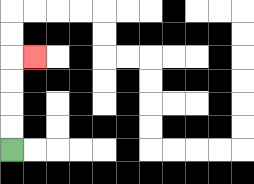{'start': '[0, 6]', 'end': '[1, 2]', 'path_directions': 'U,U,U,U,R', 'path_coordinates': '[[0, 6], [0, 5], [0, 4], [0, 3], [0, 2], [1, 2]]'}